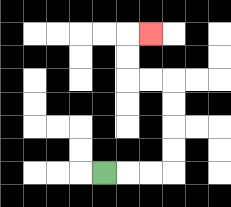{'start': '[4, 7]', 'end': '[6, 1]', 'path_directions': 'R,R,R,U,U,U,U,L,L,U,U,R', 'path_coordinates': '[[4, 7], [5, 7], [6, 7], [7, 7], [7, 6], [7, 5], [7, 4], [7, 3], [6, 3], [5, 3], [5, 2], [5, 1], [6, 1]]'}